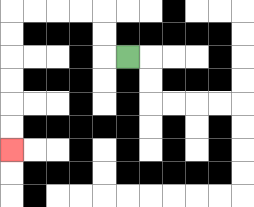{'start': '[5, 2]', 'end': '[0, 6]', 'path_directions': 'L,U,U,L,L,L,L,D,D,D,D,D,D', 'path_coordinates': '[[5, 2], [4, 2], [4, 1], [4, 0], [3, 0], [2, 0], [1, 0], [0, 0], [0, 1], [0, 2], [0, 3], [0, 4], [0, 5], [0, 6]]'}